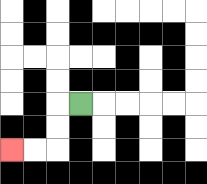{'start': '[3, 4]', 'end': '[0, 6]', 'path_directions': 'L,D,D,L,L', 'path_coordinates': '[[3, 4], [2, 4], [2, 5], [2, 6], [1, 6], [0, 6]]'}